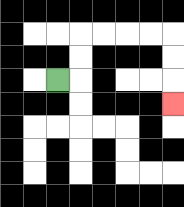{'start': '[2, 3]', 'end': '[7, 4]', 'path_directions': 'R,U,U,R,R,R,R,D,D,D', 'path_coordinates': '[[2, 3], [3, 3], [3, 2], [3, 1], [4, 1], [5, 1], [6, 1], [7, 1], [7, 2], [7, 3], [7, 4]]'}